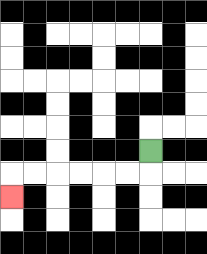{'start': '[6, 6]', 'end': '[0, 8]', 'path_directions': 'D,L,L,L,L,L,L,D', 'path_coordinates': '[[6, 6], [6, 7], [5, 7], [4, 7], [3, 7], [2, 7], [1, 7], [0, 7], [0, 8]]'}